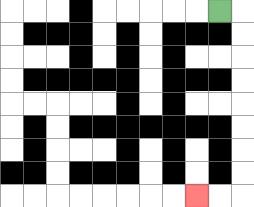{'start': '[9, 0]', 'end': '[8, 8]', 'path_directions': 'R,D,D,D,D,D,D,D,D,L,L', 'path_coordinates': '[[9, 0], [10, 0], [10, 1], [10, 2], [10, 3], [10, 4], [10, 5], [10, 6], [10, 7], [10, 8], [9, 8], [8, 8]]'}